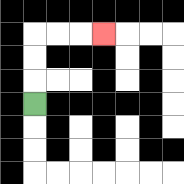{'start': '[1, 4]', 'end': '[4, 1]', 'path_directions': 'U,U,U,R,R,R', 'path_coordinates': '[[1, 4], [1, 3], [1, 2], [1, 1], [2, 1], [3, 1], [4, 1]]'}